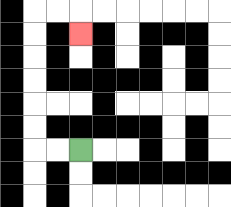{'start': '[3, 6]', 'end': '[3, 1]', 'path_directions': 'L,L,U,U,U,U,U,U,R,R,D', 'path_coordinates': '[[3, 6], [2, 6], [1, 6], [1, 5], [1, 4], [1, 3], [1, 2], [1, 1], [1, 0], [2, 0], [3, 0], [3, 1]]'}